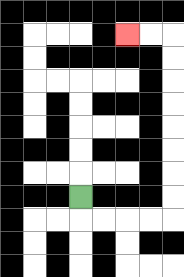{'start': '[3, 8]', 'end': '[5, 1]', 'path_directions': 'D,R,R,R,R,U,U,U,U,U,U,U,U,L,L', 'path_coordinates': '[[3, 8], [3, 9], [4, 9], [5, 9], [6, 9], [7, 9], [7, 8], [7, 7], [7, 6], [7, 5], [7, 4], [7, 3], [7, 2], [7, 1], [6, 1], [5, 1]]'}